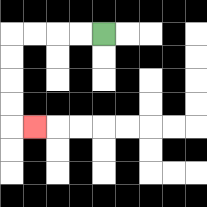{'start': '[4, 1]', 'end': '[1, 5]', 'path_directions': 'L,L,L,L,D,D,D,D,R', 'path_coordinates': '[[4, 1], [3, 1], [2, 1], [1, 1], [0, 1], [0, 2], [0, 3], [0, 4], [0, 5], [1, 5]]'}